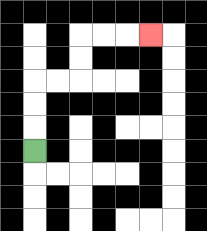{'start': '[1, 6]', 'end': '[6, 1]', 'path_directions': 'U,U,U,R,R,U,U,R,R,R', 'path_coordinates': '[[1, 6], [1, 5], [1, 4], [1, 3], [2, 3], [3, 3], [3, 2], [3, 1], [4, 1], [5, 1], [6, 1]]'}